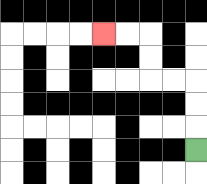{'start': '[8, 6]', 'end': '[4, 1]', 'path_directions': 'U,U,U,L,L,U,U,L,L', 'path_coordinates': '[[8, 6], [8, 5], [8, 4], [8, 3], [7, 3], [6, 3], [6, 2], [6, 1], [5, 1], [4, 1]]'}